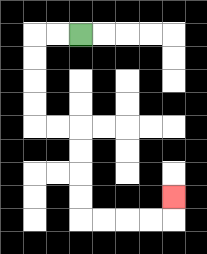{'start': '[3, 1]', 'end': '[7, 8]', 'path_directions': 'L,L,D,D,D,D,R,R,D,D,D,D,R,R,R,R,U', 'path_coordinates': '[[3, 1], [2, 1], [1, 1], [1, 2], [1, 3], [1, 4], [1, 5], [2, 5], [3, 5], [3, 6], [3, 7], [3, 8], [3, 9], [4, 9], [5, 9], [6, 9], [7, 9], [7, 8]]'}